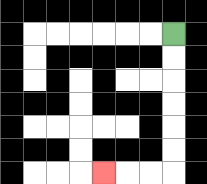{'start': '[7, 1]', 'end': '[4, 7]', 'path_directions': 'D,D,D,D,D,D,L,L,L', 'path_coordinates': '[[7, 1], [7, 2], [7, 3], [7, 4], [7, 5], [7, 6], [7, 7], [6, 7], [5, 7], [4, 7]]'}